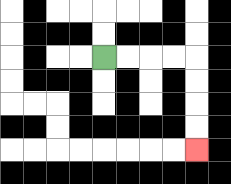{'start': '[4, 2]', 'end': '[8, 6]', 'path_directions': 'R,R,R,R,D,D,D,D', 'path_coordinates': '[[4, 2], [5, 2], [6, 2], [7, 2], [8, 2], [8, 3], [8, 4], [8, 5], [8, 6]]'}